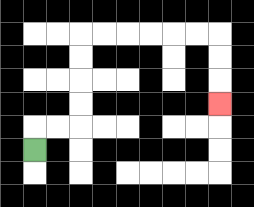{'start': '[1, 6]', 'end': '[9, 4]', 'path_directions': 'U,R,R,U,U,U,U,R,R,R,R,R,R,D,D,D', 'path_coordinates': '[[1, 6], [1, 5], [2, 5], [3, 5], [3, 4], [3, 3], [3, 2], [3, 1], [4, 1], [5, 1], [6, 1], [7, 1], [8, 1], [9, 1], [9, 2], [9, 3], [9, 4]]'}